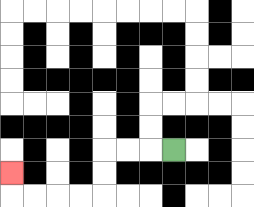{'start': '[7, 6]', 'end': '[0, 7]', 'path_directions': 'L,L,L,D,D,L,L,L,L,U', 'path_coordinates': '[[7, 6], [6, 6], [5, 6], [4, 6], [4, 7], [4, 8], [3, 8], [2, 8], [1, 8], [0, 8], [0, 7]]'}